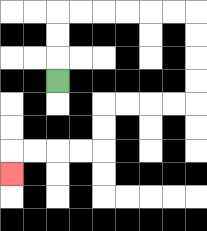{'start': '[2, 3]', 'end': '[0, 7]', 'path_directions': 'U,U,U,R,R,R,R,R,R,D,D,D,D,L,L,L,L,D,D,L,L,L,L,D', 'path_coordinates': '[[2, 3], [2, 2], [2, 1], [2, 0], [3, 0], [4, 0], [5, 0], [6, 0], [7, 0], [8, 0], [8, 1], [8, 2], [8, 3], [8, 4], [7, 4], [6, 4], [5, 4], [4, 4], [4, 5], [4, 6], [3, 6], [2, 6], [1, 6], [0, 6], [0, 7]]'}